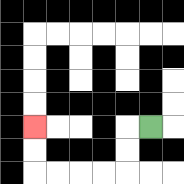{'start': '[6, 5]', 'end': '[1, 5]', 'path_directions': 'L,D,D,L,L,L,L,U,U', 'path_coordinates': '[[6, 5], [5, 5], [5, 6], [5, 7], [4, 7], [3, 7], [2, 7], [1, 7], [1, 6], [1, 5]]'}